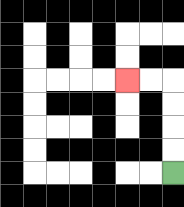{'start': '[7, 7]', 'end': '[5, 3]', 'path_directions': 'U,U,U,U,L,L', 'path_coordinates': '[[7, 7], [7, 6], [7, 5], [7, 4], [7, 3], [6, 3], [5, 3]]'}